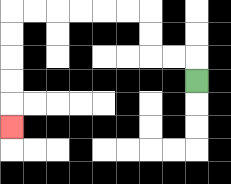{'start': '[8, 3]', 'end': '[0, 5]', 'path_directions': 'U,L,L,U,U,L,L,L,L,L,L,D,D,D,D,D', 'path_coordinates': '[[8, 3], [8, 2], [7, 2], [6, 2], [6, 1], [6, 0], [5, 0], [4, 0], [3, 0], [2, 0], [1, 0], [0, 0], [0, 1], [0, 2], [0, 3], [0, 4], [0, 5]]'}